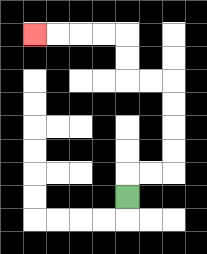{'start': '[5, 8]', 'end': '[1, 1]', 'path_directions': 'U,R,R,U,U,U,U,L,L,U,U,L,L,L,L', 'path_coordinates': '[[5, 8], [5, 7], [6, 7], [7, 7], [7, 6], [7, 5], [7, 4], [7, 3], [6, 3], [5, 3], [5, 2], [5, 1], [4, 1], [3, 1], [2, 1], [1, 1]]'}